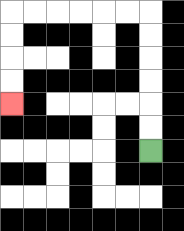{'start': '[6, 6]', 'end': '[0, 4]', 'path_directions': 'U,U,U,U,U,U,L,L,L,L,L,L,D,D,D,D', 'path_coordinates': '[[6, 6], [6, 5], [6, 4], [6, 3], [6, 2], [6, 1], [6, 0], [5, 0], [4, 0], [3, 0], [2, 0], [1, 0], [0, 0], [0, 1], [0, 2], [0, 3], [0, 4]]'}